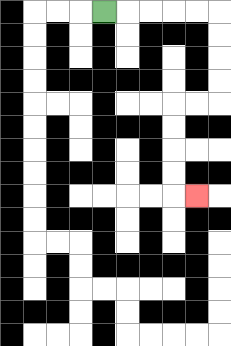{'start': '[4, 0]', 'end': '[8, 8]', 'path_directions': 'R,R,R,R,R,D,D,D,D,L,L,D,D,D,D,R', 'path_coordinates': '[[4, 0], [5, 0], [6, 0], [7, 0], [8, 0], [9, 0], [9, 1], [9, 2], [9, 3], [9, 4], [8, 4], [7, 4], [7, 5], [7, 6], [7, 7], [7, 8], [8, 8]]'}